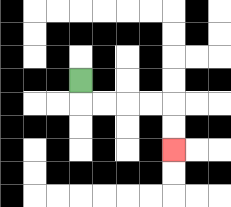{'start': '[3, 3]', 'end': '[7, 6]', 'path_directions': 'D,R,R,R,R,D,D', 'path_coordinates': '[[3, 3], [3, 4], [4, 4], [5, 4], [6, 4], [7, 4], [7, 5], [7, 6]]'}